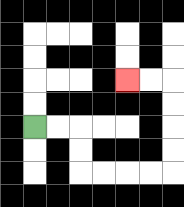{'start': '[1, 5]', 'end': '[5, 3]', 'path_directions': 'R,R,D,D,R,R,R,R,U,U,U,U,L,L', 'path_coordinates': '[[1, 5], [2, 5], [3, 5], [3, 6], [3, 7], [4, 7], [5, 7], [6, 7], [7, 7], [7, 6], [7, 5], [7, 4], [7, 3], [6, 3], [5, 3]]'}